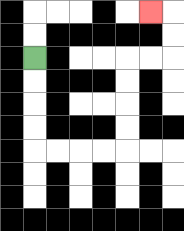{'start': '[1, 2]', 'end': '[6, 0]', 'path_directions': 'D,D,D,D,R,R,R,R,U,U,U,U,R,R,U,U,L', 'path_coordinates': '[[1, 2], [1, 3], [1, 4], [1, 5], [1, 6], [2, 6], [3, 6], [4, 6], [5, 6], [5, 5], [5, 4], [5, 3], [5, 2], [6, 2], [7, 2], [7, 1], [7, 0], [6, 0]]'}